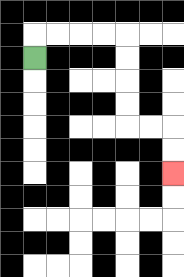{'start': '[1, 2]', 'end': '[7, 7]', 'path_directions': 'U,R,R,R,R,D,D,D,D,R,R,D,D', 'path_coordinates': '[[1, 2], [1, 1], [2, 1], [3, 1], [4, 1], [5, 1], [5, 2], [5, 3], [5, 4], [5, 5], [6, 5], [7, 5], [7, 6], [7, 7]]'}